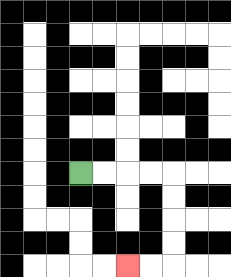{'start': '[3, 7]', 'end': '[5, 11]', 'path_directions': 'R,R,R,R,D,D,D,D,L,L', 'path_coordinates': '[[3, 7], [4, 7], [5, 7], [6, 7], [7, 7], [7, 8], [7, 9], [7, 10], [7, 11], [6, 11], [5, 11]]'}